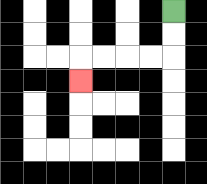{'start': '[7, 0]', 'end': '[3, 3]', 'path_directions': 'D,D,L,L,L,L,D', 'path_coordinates': '[[7, 0], [7, 1], [7, 2], [6, 2], [5, 2], [4, 2], [3, 2], [3, 3]]'}